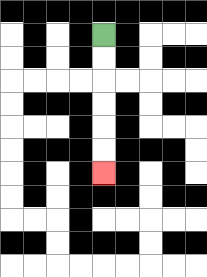{'start': '[4, 1]', 'end': '[4, 7]', 'path_directions': 'D,D,D,D,D,D', 'path_coordinates': '[[4, 1], [4, 2], [4, 3], [4, 4], [4, 5], [4, 6], [4, 7]]'}